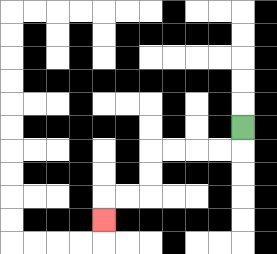{'start': '[10, 5]', 'end': '[4, 9]', 'path_directions': 'D,L,L,L,L,D,D,L,L,D', 'path_coordinates': '[[10, 5], [10, 6], [9, 6], [8, 6], [7, 6], [6, 6], [6, 7], [6, 8], [5, 8], [4, 8], [4, 9]]'}